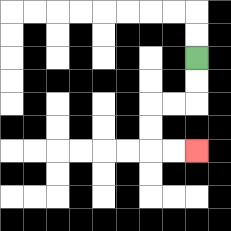{'start': '[8, 2]', 'end': '[8, 6]', 'path_directions': 'D,D,L,L,D,D,R,R', 'path_coordinates': '[[8, 2], [8, 3], [8, 4], [7, 4], [6, 4], [6, 5], [6, 6], [7, 6], [8, 6]]'}